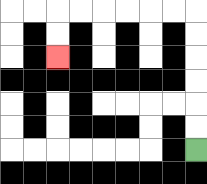{'start': '[8, 6]', 'end': '[2, 2]', 'path_directions': 'U,U,U,U,U,U,L,L,L,L,L,L,D,D', 'path_coordinates': '[[8, 6], [8, 5], [8, 4], [8, 3], [8, 2], [8, 1], [8, 0], [7, 0], [6, 0], [5, 0], [4, 0], [3, 0], [2, 0], [2, 1], [2, 2]]'}